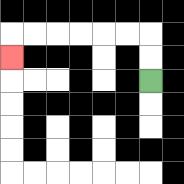{'start': '[6, 3]', 'end': '[0, 2]', 'path_directions': 'U,U,L,L,L,L,L,L,D', 'path_coordinates': '[[6, 3], [6, 2], [6, 1], [5, 1], [4, 1], [3, 1], [2, 1], [1, 1], [0, 1], [0, 2]]'}